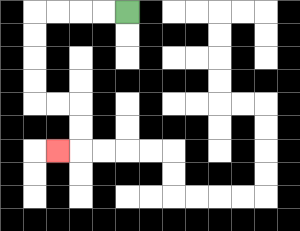{'start': '[5, 0]', 'end': '[2, 6]', 'path_directions': 'L,L,L,L,D,D,D,D,R,R,D,D,L', 'path_coordinates': '[[5, 0], [4, 0], [3, 0], [2, 0], [1, 0], [1, 1], [1, 2], [1, 3], [1, 4], [2, 4], [3, 4], [3, 5], [3, 6], [2, 6]]'}